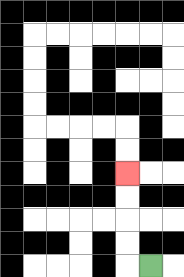{'start': '[6, 11]', 'end': '[5, 7]', 'path_directions': 'L,U,U,U,U', 'path_coordinates': '[[6, 11], [5, 11], [5, 10], [5, 9], [5, 8], [5, 7]]'}